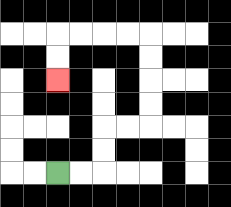{'start': '[2, 7]', 'end': '[2, 3]', 'path_directions': 'R,R,U,U,R,R,U,U,U,U,L,L,L,L,D,D', 'path_coordinates': '[[2, 7], [3, 7], [4, 7], [4, 6], [4, 5], [5, 5], [6, 5], [6, 4], [6, 3], [6, 2], [6, 1], [5, 1], [4, 1], [3, 1], [2, 1], [2, 2], [2, 3]]'}